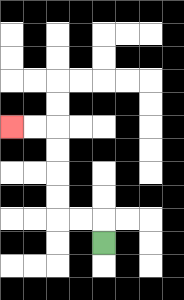{'start': '[4, 10]', 'end': '[0, 5]', 'path_directions': 'U,L,L,U,U,U,U,L,L', 'path_coordinates': '[[4, 10], [4, 9], [3, 9], [2, 9], [2, 8], [2, 7], [2, 6], [2, 5], [1, 5], [0, 5]]'}